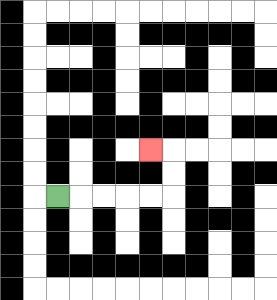{'start': '[2, 8]', 'end': '[6, 6]', 'path_directions': 'R,R,R,R,R,U,U,L', 'path_coordinates': '[[2, 8], [3, 8], [4, 8], [5, 8], [6, 8], [7, 8], [7, 7], [7, 6], [6, 6]]'}